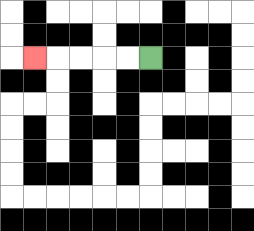{'start': '[6, 2]', 'end': '[1, 2]', 'path_directions': 'L,L,L,L,L', 'path_coordinates': '[[6, 2], [5, 2], [4, 2], [3, 2], [2, 2], [1, 2]]'}